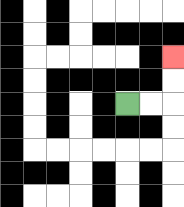{'start': '[5, 4]', 'end': '[7, 2]', 'path_directions': 'R,R,U,U', 'path_coordinates': '[[5, 4], [6, 4], [7, 4], [7, 3], [7, 2]]'}